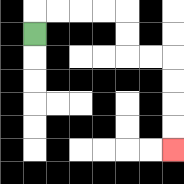{'start': '[1, 1]', 'end': '[7, 6]', 'path_directions': 'U,R,R,R,R,D,D,R,R,D,D,D,D', 'path_coordinates': '[[1, 1], [1, 0], [2, 0], [3, 0], [4, 0], [5, 0], [5, 1], [5, 2], [6, 2], [7, 2], [7, 3], [7, 4], [7, 5], [7, 6]]'}